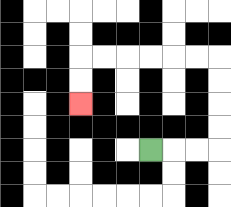{'start': '[6, 6]', 'end': '[3, 4]', 'path_directions': 'R,R,R,U,U,U,U,L,L,L,L,L,L,D,D', 'path_coordinates': '[[6, 6], [7, 6], [8, 6], [9, 6], [9, 5], [9, 4], [9, 3], [9, 2], [8, 2], [7, 2], [6, 2], [5, 2], [4, 2], [3, 2], [3, 3], [3, 4]]'}